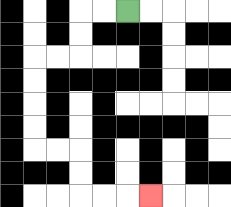{'start': '[5, 0]', 'end': '[6, 8]', 'path_directions': 'L,L,D,D,L,L,D,D,D,D,R,R,D,D,R,R,R', 'path_coordinates': '[[5, 0], [4, 0], [3, 0], [3, 1], [3, 2], [2, 2], [1, 2], [1, 3], [1, 4], [1, 5], [1, 6], [2, 6], [3, 6], [3, 7], [3, 8], [4, 8], [5, 8], [6, 8]]'}